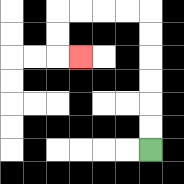{'start': '[6, 6]', 'end': '[3, 2]', 'path_directions': 'U,U,U,U,U,U,L,L,L,L,D,D,R', 'path_coordinates': '[[6, 6], [6, 5], [6, 4], [6, 3], [6, 2], [6, 1], [6, 0], [5, 0], [4, 0], [3, 0], [2, 0], [2, 1], [2, 2], [3, 2]]'}